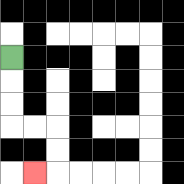{'start': '[0, 2]', 'end': '[1, 7]', 'path_directions': 'D,D,D,R,R,D,D,L', 'path_coordinates': '[[0, 2], [0, 3], [0, 4], [0, 5], [1, 5], [2, 5], [2, 6], [2, 7], [1, 7]]'}